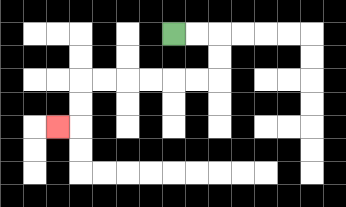{'start': '[7, 1]', 'end': '[2, 5]', 'path_directions': 'R,R,D,D,L,L,L,L,L,L,D,D,L', 'path_coordinates': '[[7, 1], [8, 1], [9, 1], [9, 2], [9, 3], [8, 3], [7, 3], [6, 3], [5, 3], [4, 3], [3, 3], [3, 4], [3, 5], [2, 5]]'}